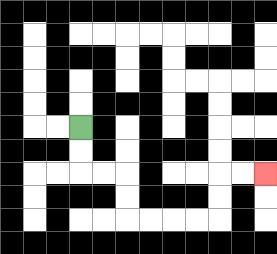{'start': '[3, 5]', 'end': '[11, 7]', 'path_directions': 'D,D,R,R,D,D,R,R,R,R,U,U,R,R', 'path_coordinates': '[[3, 5], [3, 6], [3, 7], [4, 7], [5, 7], [5, 8], [5, 9], [6, 9], [7, 9], [8, 9], [9, 9], [9, 8], [9, 7], [10, 7], [11, 7]]'}